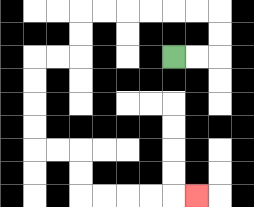{'start': '[7, 2]', 'end': '[8, 8]', 'path_directions': 'R,R,U,U,L,L,L,L,L,L,D,D,L,L,D,D,D,D,R,R,D,D,R,R,R,R,R', 'path_coordinates': '[[7, 2], [8, 2], [9, 2], [9, 1], [9, 0], [8, 0], [7, 0], [6, 0], [5, 0], [4, 0], [3, 0], [3, 1], [3, 2], [2, 2], [1, 2], [1, 3], [1, 4], [1, 5], [1, 6], [2, 6], [3, 6], [3, 7], [3, 8], [4, 8], [5, 8], [6, 8], [7, 8], [8, 8]]'}